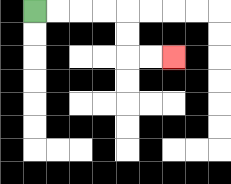{'start': '[1, 0]', 'end': '[7, 2]', 'path_directions': 'R,R,R,R,D,D,R,R', 'path_coordinates': '[[1, 0], [2, 0], [3, 0], [4, 0], [5, 0], [5, 1], [5, 2], [6, 2], [7, 2]]'}